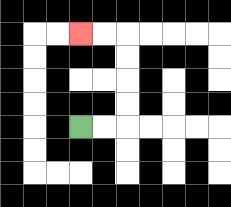{'start': '[3, 5]', 'end': '[3, 1]', 'path_directions': 'R,R,U,U,U,U,L,L', 'path_coordinates': '[[3, 5], [4, 5], [5, 5], [5, 4], [5, 3], [5, 2], [5, 1], [4, 1], [3, 1]]'}